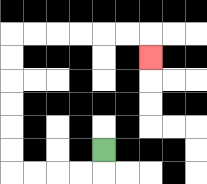{'start': '[4, 6]', 'end': '[6, 2]', 'path_directions': 'D,L,L,L,L,U,U,U,U,U,U,R,R,R,R,R,R,D', 'path_coordinates': '[[4, 6], [4, 7], [3, 7], [2, 7], [1, 7], [0, 7], [0, 6], [0, 5], [0, 4], [0, 3], [0, 2], [0, 1], [1, 1], [2, 1], [3, 1], [4, 1], [5, 1], [6, 1], [6, 2]]'}